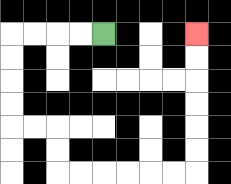{'start': '[4, 1]', 'end': '[8, 1]', 'path_directions': 'L,L,L,L,D,D,D,D,R,R,D,D,R,R,R,R,R,R,U,U,U,U,U,U', 'path_coordinates': '[[4, 1], [3, 1], [2, 1], [1, 1], [0, 1], [0, 2], [0, 3], [0, 4], [0, 5], [1, 5], [2, 5], [2, 6], [2, 7], [3, 7], [4, 7], [5, 7], [6, 7], [7, 7], [8, 7], [8, 6], [8, 5], [8, 4], [8, 3], [8, 2], [8, 1]]'}